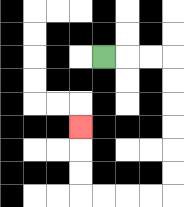{'start': '[4, 2]', 'end': '[3, 5]', 'path_directions': 'R,R,R,D,D,D,D,D,D,L,L,L,L,U,U,U', 'path_coordinates': '[[4, 2], [5, 2], [6, 2], [7, 2], [7, 3], [7, 4], [7, 5], [7, 6], [7, 7], [7, 8], [6, 8], [5, 8], [4, 8], [3, 8], [3, 7], [3, 6], [3, 5]]'}